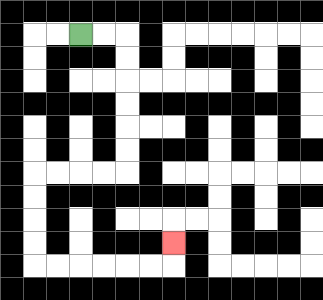{'start': '[3, 1]', 'end': '[7, 10]', 'path_directions': 'R,R,D,D,D,D,D,D,L,L,L,L,D,D,D,D,R,R,R,R,R,R,U', 'path_coordinates': '[[3, 1], [4, 1], [5, 1], [5, 2], [5, 3], [5, 4], [5, 5], [5, 6], [5, 7], [4, 7], [3, 7], [2, 7], [1, 7], [1, 8], [1, 9], [1, 10], [1, 11], [2, 11], [3, 11], [4, 11], [5, 11], [6, 11], [7, 11], [7, 10]]'}